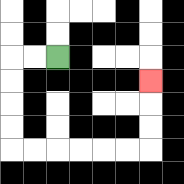{'start': '[2, 2]', 'end': '[6, 3]', 'path_directions': 'L,L,D,D,D,D,R,R,R,R,R,R,U,U,U', 'path_coordinates': '[[2, 2], [1, 2], [0, 2], [0, 3], [0, 4], [0, 5], [0, 6], [1, 6], [2, 6], [3, 6], [4, 6], [5, 6], [6, 6], [6, 5], [6, 4], [6, 3]]'}